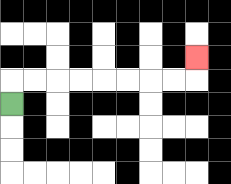{'start': '[0, 4]', 'end': '[8, 2]', 'path_directions': 'U,R,R,R,R,R,R,R,R,U', 'path_coordinates': '[[0, 4], [0, 3], [1, 3], [2, 3], [3, 3], [4, 3], [5, 3], [6, 3], [7, 3], [8, 3], [8, 2]]'}